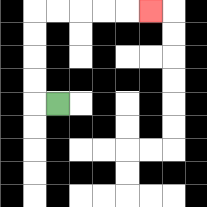{'start': '[2, 4]', 'end': '[6, 0]', 'path_directions': 'L,U,U,U,U,R,R,R,R,R', 'path_coordinates': '[[2, 4], [1, 4], [1, 3], [1, 2], [1, 1], [1, 0], [2, 0], [3, 0], [4, 0], [5, 0], [6, 0]]'}